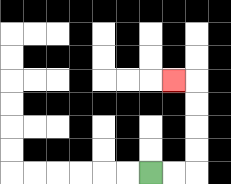{'start': '[6, 7]', 'end': '[7, 3]', 'path_directions': 'R,R,U,U,U,U,L', 'path_coordinates': '[[6, 7], [7, 7], [8, 7], [8, 6], [8, 5], [8, 4], [8, 3], [7, 3]]'}